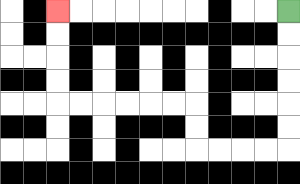{'start': '[12, 0]', 'end': '[2, 0]', 'path_directions': 'D,D,D,D,D,D,L,L,L,L,U,U,L,L,L,L,L,L,U,U,U,U', 'path_coordinates': '[[12, 0], [12, 1], [12, 2], [12, 3], [12, 4], [12, 5], [12, 6], [11, 6], [10, 6], [9, 6], [8, 6], [8, 5], [8, 4], [7, 4], [6, 4], [5, 4], [4, 4], [3, 4], [2, 4], [2, 3], [2, 2], [2, 1], [2, 0]]'}